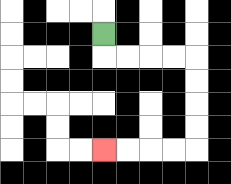{'start': '[4, 1]', 'end': '[4, 6]', 'path_directions': 'D,R,R,R,R,D,D,D,D,L,L,L,L', 'path_coordinates': '[[4, 1], [4, 2], [5, 2], [6, 2], [7, 2], [8, 2], [8, 3], [8, 4], [8, 5], [8, 6], [7, 6], [6, 6], [5, 6], [4, 6]]'}